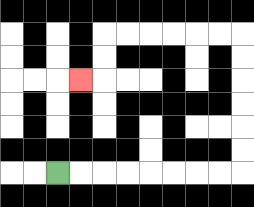{'start': '[2, 7]', 'end': '[3, 3]', 'path_directions': 'R,R,R,R,R,R,R,R,U,U,U,U,U,U,L,L,L,L,L,L,D,D,L', 'path_coordinates': '[[2, 7], [3, 7], [4, 7], [5, 7], [6, 7], [7, 7], [8, 7], [9, 7], [10, 7], [10, 6], [10, 5], [10, 4], [10, 3], [10, 2], [10, 1], [9, 1], [8, 1], [7, 1], [6, 1], [5, 1], [4, 1], [4, 2], [4, 3], [3, 3]]'}